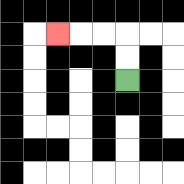{'start': '[5, 3]', 'end': '[2, 1]', 'path_directions': 'U,U,L,L,L', 'path_coordinates': '[[5, 3], [5, 2], [5, 1], [4, 1], [3, 1], [2, 1]]'}